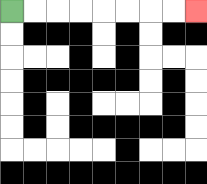{'start': '[0, 0]', 'end': '[8, 0]', 'path_directions': 'R,R,R,R,R,R,R,R', 'path_coordinates': '[[0, 0], [1, 0], [2, 0], [3, 0], [4, 0], [5, 0], [6, 0], [7, 0], [8, 0]]'}